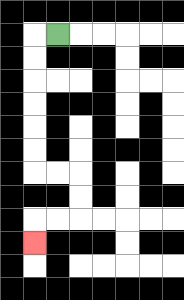{'start': '[2, 1]', 'end': '[1, 10]', 'path_directions': 'L,D,D,D,D,D,D,R,R,D,D,L,L,D', 'path_coordinates': '[[2, 1], [1, 1], [1, 2], [1, 3], [1, 4], [1, 5], [1, 6], [1, 7], [2, 7], [3, 7], [3, 8], [3, 9], [2, 9], [1, 9], [1, 10]]'}